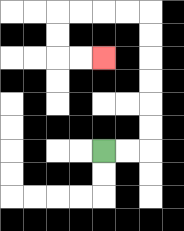{'start': '[4, 6]', 'end': '[4, 2]', 'path_directions': 'R,R,U,U,U,U,U,U,L,L,L,L,D,D,R,R', 'path_coordinates': '[[4, 6], [5, 6], [6, 6], [6, 5], [6, 4], [6, 3], [6, 2], [6, 1], [6, 0], [5, 0], [4, 0], [3, 0], [2, 0], [2, 1], [2, 2], [3, 2], [4, 2]]'}